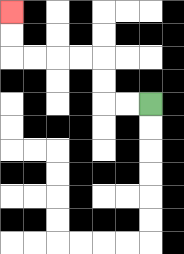{'start': '[6, 4]', 'end': '[0, 0]', 'path_directions': 'L,L,U,U,L,L,L,L,U,U', 'path_coordinates': '[[6, 4], [5, 4], [4, 4], [4, 3], [4, 2], [3, 2], [2, 2], [1, 2], [0, 2], [0, 1], [0, 0]]'}